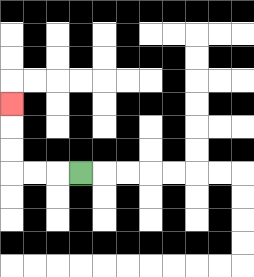{'start': '[3, 7]', 'end': '[0, 4]', 'path_directions': 'L,L,L,U,U,U', 'path_coordinates': '[[3, 7], [2, 7], [1, 7], [0, 7], [0, 6], [0, 5], [0, 4]]'}